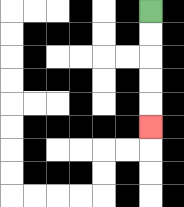{'start': '[6, 0]', 'end': '[6, 5]', 'path_directions': 'D,D,D,D,D', 'path_coordinates': '[[6, 0], [6, 1], [6, 2], [6, 3], [6, 4], [6, 5]]'}